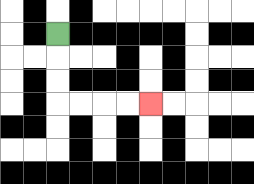{'start': '[2, 1]', 'end': '[6, 4]', 'path_directions': 'D,D,D,R,R,R,R', 'path_coordinates': '[[2, 1], [2, 2], [2, 3], [2, 4], [3, 4], [4, 4], [5, 4], [6, 4]]'}